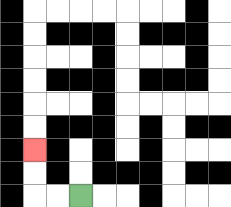{'start': '[3, 8]', 'end': '[1, 6]', 'path_directions': 'L,L,U,U', 'path_coordinates': '[[3, 8], [2, 8], [1, 8], [1, 7], [1, 6]]'}